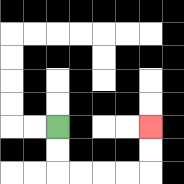{'start': '[2, 5]', 'end': '[6, 5]', 'path_directions': 'D,D,R,R,R,R,U,U', 'path_coordinates': '[[2, 5], [2, 6], [2, 7], [3, 7], [4, 7], [5, 7], [6, 7], [6, 6], [6, 5]]'}